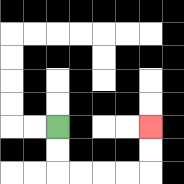{'start': '[2, 5]', 'end': '[6, 5]', 'path_directions': 'D,D,R,R,R,R,U,U', 'path_coordinates': '[[2, 5], [2, 6], [2, 7], [3, 7], [4, 7], [5, 7], [6, 7], [6, 6], [6, 5]]'}